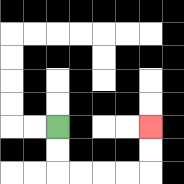{'start': '[2, 5]', 'end': '[6, 5]', 'path_directions': 'D,D,R,R,R,R,U,U', 'path_coordinates': '[[2, 5], [2, 6], [2, 7], [3, 7], [4, 7], [5, 7], [6, 7], [6, 6], [6, 5]]'}